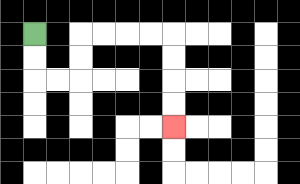{'start': '[1, 1]', 'end': '[7, 5]', 'path_directions': 'D,D,R,R,U,U,R,R,R,R,D,D,D,D', 'path_coordinates': '[[1, 1], [1, 2], [1, 3], [2, 3], [3, 3], [3, 2], [3, 1], [4, 1], [5, 1], [6, 1], [7, 1], [7, 2], [7, 3], [7, 4], [7, 5]]'}